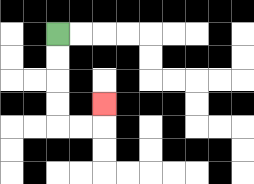{'start': '[2, 1]', 'end': '[4, 4]', 'path_directions': 'D,D,D,D,R,R,U', 'path_coordinates': '[[2, 1], [2, 2], [2, 3], [2, 4], [2, 5], [3, 5], [4, 5], [4, 4]]'}